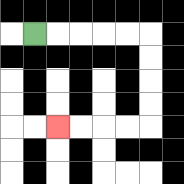{'start': '[1, 1]', 'end': '[2, 5]', 'path_directions': 'R,R,R,R,R,D,D,D,D,L,L,L,L', 'path_coordinates': '[[1, 1], [2, 1], [3, 1], [4, 1], [5, 1], [6, 1], [6, 2], [6, 3], [6, 4], [6, 5], [5, 5], [4, 5], [3, 5], [2, 5]]'}